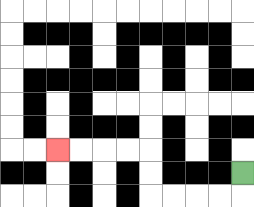{'start': '[10, 7]', 'end': '[2, 6]', 'path_directions': 'D,L,L,L,L,U,U,L,L,L,L', 'path_coordinates': '[[10, 7], [10, 8], [9, 8], [8, 8], [7, 8], [6, 8], [6, 7], [6, 6], [5, 6], [4, 6], [3, 6], [2, 6]]'}